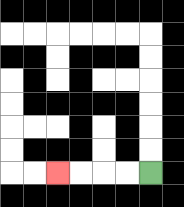{'start': '[6, 7]', 'end': '[2, 7]', 'path_directions': 'L,L,L,L', 'path_coordinates': '[[6, 7], [5, 7], [4, 7], [3, 7], [2, 7]]'}